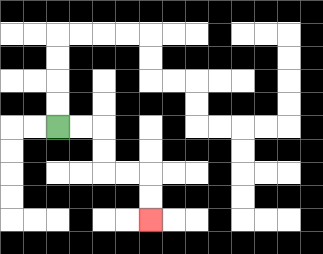{'start': '[2, 5]', 'end': '[6, 9]', 'path_directions': 'R,R,D,D,R,R,D,D', 'path_coordinates': '[[2, 5], [3, 5], [4, 5], [4, 6], [4, 7], [5, 7], [6, 7], [6, 8], [6, 9]]'}